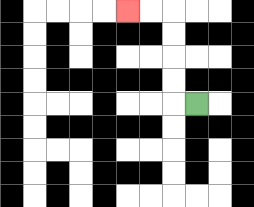{'start': '[8, 4]', 'end': '[5, 0]', 'path_directions': 'L,U,U,U,U,L,L', 'path_coordinates': '[[8, 4], [7, 4], [7, 3], [7, 2], [7, 1], [7, 0], [6, 0], [5, 0]]'}